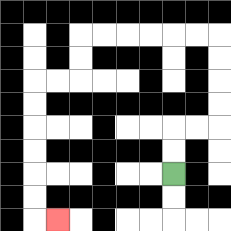{'start': '[7, 7]', 'end': '[2, 9]', 'path_directions': 'U,U,R,R,U,U,U,U,L,L,L,L,L,L,D,D,L,L,D,D,D,D,D,D,R', 'path_coordinates': '[[7, 7], [7, 6], [7, 5], [8, 5], [9, 5], [9, 4], [9, 3], [9, 2], [9, 1], [8, 1], [7, 1], [6, 1], [5, 1], [4, 1], [3, 1], [3, 2], [3, 3], [2, 3], [1, 3], [1, 4], [1, 5], [1, 6], [1, 7], [1, 8], [1, 9], [2, 9]]'}